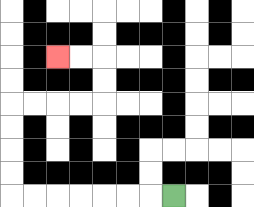{'start': '[7, 8]', 'end': '[2, 2]', 'path_directions': 'L,L,L,L,L,L,L,U,U,U,U,R,R,R,R,U,U,L,L', 'path_coordinates': '[[7, 8], [6, 8], [5, 8], [4, 8], [3, 8], [2, 8], [1, 8], [0, 8], [0, 7], [0, 6], [0, 5], [0, 4], [1, 4], [2, 4], [3, 4], [4, 4], [4, 3], [4, 2], [3, 2], [2, 2]]'}